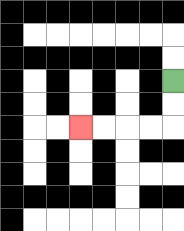{'start': '[7, 3]', 'end': '[3, 5]', 'path_directions': 'D,D,L,L,L,L', 'path_coordinates': '[[7, 3], [7, 4], [7, 5], [6, 5], [5, 5], [4, 5], [3, 5]]'}